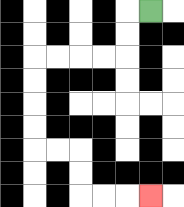{'start': '[6, 0]', 'end': '[6, 8]', 'path_directions': 'L,D,D,L,L,L,L,D,D,D,D,R,R,D,D,R,R,R', 'path_coordinates': '[[6, 0], [5, 0], [5, 1], [5, 2], [4, 2], [3, 2], [2, 2], [1, 2], [1, 3], [1, 4], [1, 5], [1, 6], [2, 6], [3, 6], [3, 7], [3, 8], [4, 8], [5, 8], [6, 8]]'}